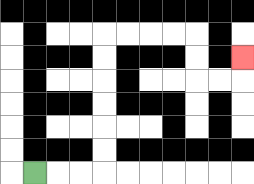{'start': '[1, 7]', 'end': '[10, 2]', 'path_directions': 'R,R,R,U,U,U,U,U,U,R,R,R,R,D,D,R,R,U', 'path_coordinates': '[[1, 7], [2, 7], [3, 7], [4, 7], [4, 6], [4, 5], [4, 4], [4, 3], [4, 2], [4, 1], [5, 1], [6, 1], [7, 1], [8, 1], [8, 2], [8, 3], [9, 3], [10, 3], [10, 2]]'}